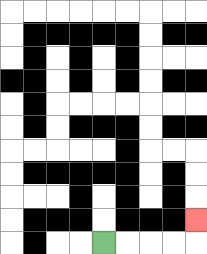{'start': '[4, 10]', 'end': '[8, 9]', 'path_directions': 'R,R,R,R,U', 'path_coordinates': '[[4, 10], [5, 10], [6, 10], [7, 10], [8, 10], [8, 9]]'}